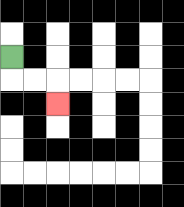{'start': '[0, 2]', 'end': '[2, 4]', 'path_directions': 'D,R,R,D', 'path_coordinates': '[[0, 2], [0, 3], [1, 3], [2, 3], [2, 4]]'}